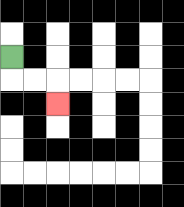{'start': '[0, 2]', 'end': '[2, 4]', 'path_directions': 'D,R,R,D', 'path_coordinates': '[[0, 2], [0, 3], [1, 3], [2, 3], [2, 4]]'}